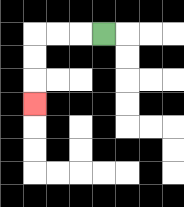{'start': '[4, 1]', 'end': '[1, 4]', 'path_directions': 'L,L,L,D,D,D', 'path_coordinates': '[[4, 1], [3, 1], [2, 1], [1, 1], [1, 2], [1, 3], [1, 4]]'}